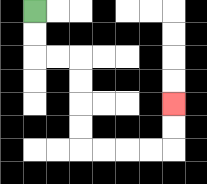{'start': '[1, 0]', 'end': '[7, 4]', 'path_directions': 'D,D,R,R,D,D,D,D,R,R,R,R,U,U', 'path_coordinates': '[[1, 0], [1, 1], [1, 2], [2, 2], [3, 2], [3, 3], [3, 4], [3, 5], [3, 6], [4, 6], [5, 6], [6, 6], [7, 6], [7, 5], [7, 4]]'}